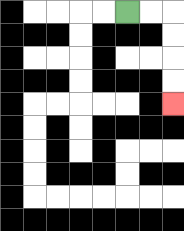{'start': '[5, 0]', 'end': '[7, 4]', 'path_directions': 'R,R,D,D,D,D', 'path_coordinates': '[[5, 0], [6, 0], [7, 0], [7, 1], [7, 2], [7, 3], [7, 4]]'}